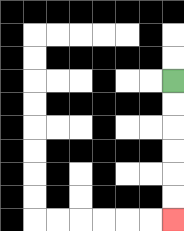{'start': '[7, 3]', 'end': '[7, 9]', 'path_directions': 'D,D,D,D,D,D', 'path_coordinates': '[[7, 3], [7, 4], [7, 5], [7, 6], [7, 7], [7, 8], [7, 9]]'}